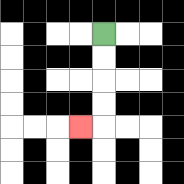{'start': '[4, 1]', 'end': '[3, 5]', 'path_directions': 'D,D,D,D,L', 'path_coordinates': '[[4, 1], [4, 2], [4, 3], [4, 4], [4, 5], [3, 5]]'}